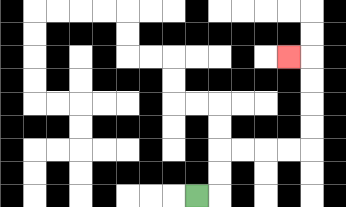{'start': '[8, 8]', 'end': '[12, 2]', 'path_directions': 'R,U,U,R,R,R,R,U,U,U,U,L', 'path_coordinates': '[[8, 8], [9, 8], [9, 7], [9, 6], [10, 6], [11, 6], [12, 6], [13, 6], [13, 5], [13, 4], [13, 3], [13, 2], [12, 2]]'}